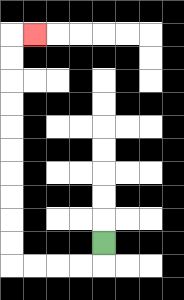{'start': '[4, 10]', 'end': '[1, 1]', 'path_directions': 'D,L,L,L,L,U,U,U,U,U,U,U,U,U,U,R', 'path_coordinates': '[[4, 10], [4, 11], [3, 11], [2, 11], [1, 11], [0, 11], [0, 10], [0, 9], [0, 8], [0, 7], [0, 6], [0, 5], [0, 4], [0, 3], [0, 2], [0, 1], [1, 1]]'}